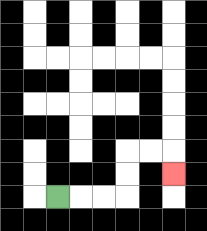{'start': '[2, 8]', 'end': '[7, 7]', 'path_directions': 'R,R,R,U,U,R,R,D', 'path_coordinates': '[[2, 8], [3, 8], [4, 8], [5, 8], [5, 7], [5, 6], [6, 6], [7, 6], [7, 7]]'}